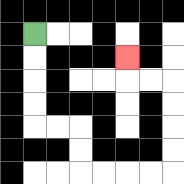{'start': '[1, 1]', 'end': '[5, 2]', 'path_directions': 'D,D,D,D,R,R,D,D,R,R,R,R,U,U,U,U,L,L,U', 'path_coordinates': '[[1, 1], [1, 2], [1, 3], [1, 4], [1, 5], [2, 5], [3, 5], [3, 6], [3, 7], [4, 7], [5, 7], [6, 7], [7, 7], [7, 6], [7, 5], [7, 4], [7, 3], [6, 3], [5, 3], [5, 2]]'}